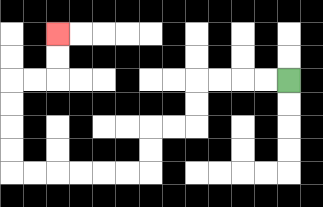{'start': '[12, 3]', 'end': '[2, 1]', 'path_directions': 'L,L,L,L,D,D,L,L,D,D,L,L,L,L,L,L,U,U,U,U,R,R,U,U', 'path_coordinates': '[[12, 3], [11, 3], [10, 3], [9, 3], [8, 3], [8, 4], [8, 5], [7, 5], [6, 5], [6, 6], [6, 7], [5, 7], [4, 7], [3, 7], [2, 7], [1, 7], [0, 7], [0, 6], [0, 5], [0, 4], [0, 3], [1, 3], [2, 3], [2, 2], [2, 1]]'}